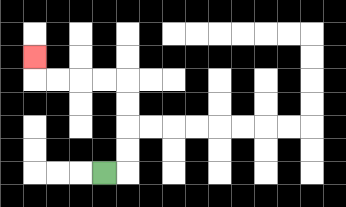{'start': '[4, 7]', 'end': '[1, 2]', 'path_directions': 'R,U,U,U,U,L,L,L,L,U', 'path_coordinates': '[[4, 7], [5, 7], [5, 6], [5, 5], [5, 4], [5, 3], [4, 3], [3, 3], [2, 3], [1, 3], [1, 2]]'}